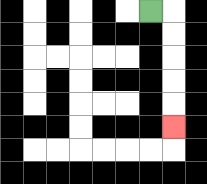{'start': '[6, 0]', 'end': '[7, 5]', 'path_directions': 'R,D,D,D,D,D', 'path_coordinates': '[[6, 0], [7, 0], [7, 1], [7, 2], [7, 3], [7, 4], [7, 5]]'}